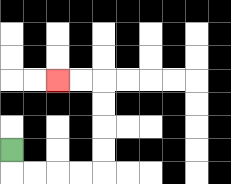{'start': '[0, 6]', 'end': '[2, 3]', 'path_directions': 'D,R,R,R,R,U,U,U,U,L,L', 'path_coordinates': '[[0, 6], [0, 7], [1, 7], [2, 7], [3, 7], [4, 7], [4, 6], [4, 5], [4, 4], [4, 3], [3, 3], [2, 3]]'}